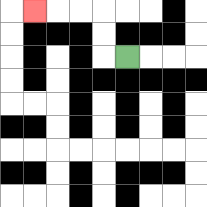{'start': '[5, 2]', 'end': '[1, 0]', 'path_directions': 'L,U,U,L,L,L', 'path_coordinates': '[[5, 2], [4, 2], [4, 1], [4, 0], [3, 0], [2, 0], [1, 0]]'}